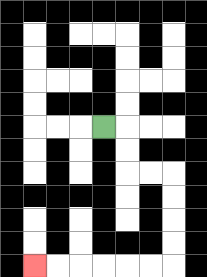{'start': '[4, 5]', 'end': '[1, 11]', 'path_directions': 'R,D,D,R,R,D,D,D,D,L,L,L,L,L,L', 'path_coordinates': '[[4, 5], [5, 5], [5, 6], [5, 7], [6, 7], [7, 7], [7, 8], [7, 9], [7, 10], [7, 11], [6, 11], [5, 11], [4, 11], [3, 11], [2, 11], [1, 11]]'}